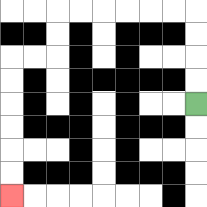{'start': '[8, 4]', 'end': '[0, 8]', 'path_directions': 'U,U,U,U,L,L,L,L,L,L,D,D,L,L,D,D,D,D,D,D', 'path_coordinates': '[[8, 4], [8, 3], [8, 2], [8, 1], [8, 0], [7, 0], [6, 0], [5, 0], [4, 0], [3, 0], [2, 0], [2, 1], [2, 2], [1, 2], [0, 2], [0, 3], [0, 4], [0, 5], [0, 6], [0, 7], [0, 8]]'}